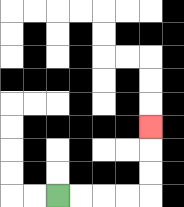{'start': '[2, 8]', 'end': '[6, 5]', 'path_directions': 'R,R,R,R,U,U,U', 'path_coordinates': '[[2, 8], [3, 8], [4, 8], [5, 8], [6, 8], [6, 7], [6, 6], [6, 5]]'}